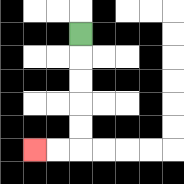{'start': '[3, 1]', 'end': '[1, 6]', 'path_directions': 'D,D,D,D,D,L,L', 'path_coordinates': '[[3, 1], [3, 2], [3, 3], [3, 4], [3, 5], [3, 6], [2, 6], [1, 6]]'}